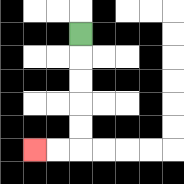{'start': '[3, 1]', 'end': '[1, 6]', 'path_directions': 'D,D,D,D,D,L,L', 'path_coordinates': '[[3, 1], [3, 2], [3, 3], [3, 4], [3, 5], [3, 6], [2, 6], [1, 6]]'}